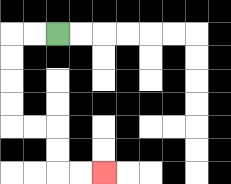{'start': '[2, 1]', 'end': '[4, 7]', 'path_directions': 'L,L,D,D,D,D,R,R,D,D,R,R', 'path_coordinates': '[[2, 1], [1, 1], [0, 1], [0, 2], [0, 3], [0, 4], [0, 5], [1, 5], [2, 5], [2, 6], [2, 7], [3, 7], [4, 7]]'}